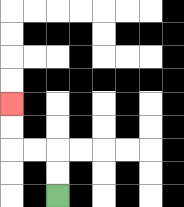{'start': '[2, 8]', 'end': '[0, 4]', 'path_directions': 'U,U,L,L,U,U', 'path_coordinates': '[[2, 8], [2, 7], [2, 6], [1, 6], [0, 6], [0, 5], [0, 4]]'}